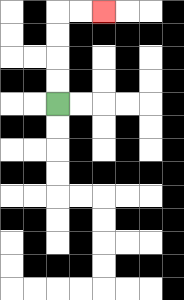{'start': '[2, 4]', 'end': '[4, 0]', 'path_directions': 'U,U,U,U,R,R', 'path_coordinates': '[[2, 4], [2, 3], [2, 2], [2, 1], [2, 0], [3, 0], [4, 0]]'}